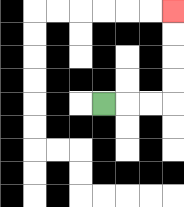{'start': '[4, 4]', 'end': '[7, 0]', 'path_directions': 'R,R,R,U,U,U,U', 'path_coordinates': '[[4, 4], [5, 4], [6, 4], [7, 4], [7, 3], [7, 2], [7, 1], [7, 0]]'}